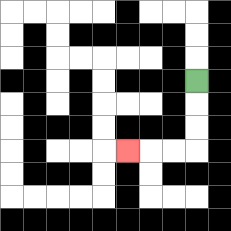{'start': '[8, 3]', 'end': '[5, 6]', 'path_directions': 'D,D,D,L,L,L', 'path_coordinates': '[[8, 3], [8, 4], [8, 5], [8, 6], [7, 6], [6, 6], [5, 6]]'}